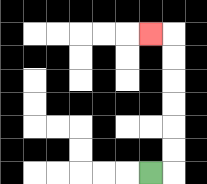{'start': '[6, 7]', 'end': '[6, 1]', 'path_directions': 'R,U,U,U,U,U,U,L', 'path_coordinates': '[[6, 7], [7, 7], [7, 6], [7, 5], [7, 4], [7, 3], [7, 2], [7, 1], [6, 1]]'}